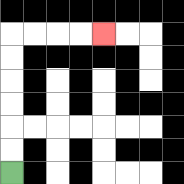{'start': '[0, 7]', 'end': '[4, 1]', 'path_directions': 'U,U,U,U,U,U,R,R,R,R', 'path_coordinates': '[[0, 7], [0, 6], [0, 5], [0, 4], [0, 3], [0, 2], [0, 1], [1, 1], [2, 1], [3, 1], [4, 1]]'}